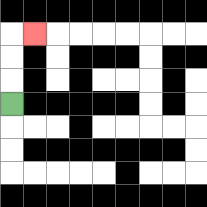{'start': '[0, 4]', 'end': '[1, 1]', 'path_directions': 'U,U,U,R', 'path_coordinates': '[[0, 4], [0, 3], [0, 2], [0, 1], [1, 1]]'}